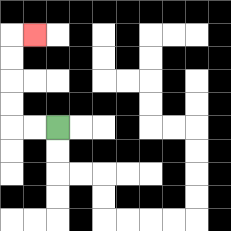{'start': '[2, 5]', 'end': '[1, 1]', 'path_directions': 'L,L,U,U,U,U,R', 'path_coordinates': '[[2, 5], [1, 5], [0, 5], [0, 4], [0, 3], [0, 2], [0, 1], [1, 1]]'}